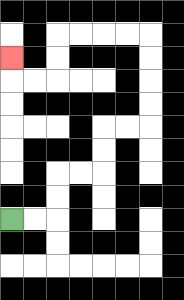{'start': '[0, 9]', 'end': '[0, 2]', 'path_directions': 'R,R,U,U,R,R,U,U,R,R,U,U,U,U,L,L,L,L,D,D,L,L,U', 'path_coordinates': '[[0, 9], [1, 9], [2, 9], [2, 8], [2, 7], [3, 7], [4, 7], [4, 6], [4, 5], [5, 5], [6, 5], [6, 4], [6, 3], [6, 2], [6, 1], [5, 1], [4, 1], [3, 1], [2, 1], [2, 2], [2, 3], [1, 3], [0, 3], [0, 2]]'}